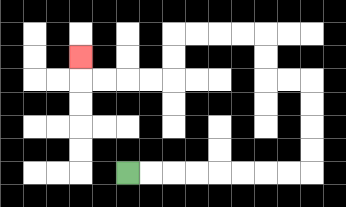{'start': '[5, 7]', 'end': '[3, 2]', 'path_directions': 'R,R,R,R,R,R,R,R,U,U,U,U,L,L,U,U,L,L,L,L,D,D,L,L,L,L,U', 'path_coordinates': '[[5, 7], [6, 7], [7, 7], [8, 7], [9, 7], [10, 7], [11, 7], [12, 7], [13, 7], [13, 6], [13, 5], [13, 4], [13, 3], [12, 3], [11, 3], [11, 2], [11, 1], [10, 1], [9, 1], [8, 1], [7, 1], [7, 2], [7, 3], [6, 3], [5, 3], [4, 3], [3, 3], [3, 2]]'}